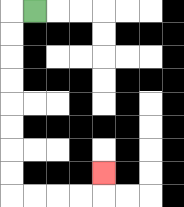{'start': '[1, 0]', 'end': '[4, 7]', 'path_directions': 'L,D,D,D,D,D,D,D,D,R,R,R,R,U', 'path_coordinates': '[[1, 0], [0, 0], [0, 1], [0, 2], [0, 3], [0, 4], [0, 5], [0, 6], [0, 7], [0, 8], [1, 8], [2, 8], [3, 8], [4, 8], [4, 7]]'}